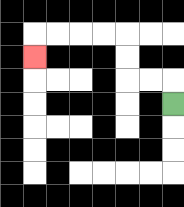{'start': '[7, 4]', 'end': '[1, 2]', 'path_directions': 'U,L,L,U,U,L,L,L,L,D', 'path_coordinates': '[[7, 4], [7, 3], [6, 3], [5, 3], [5, 2], [5, 1], [4, 1], [3, 1], [2, 1], [1, 1], [1, 2]]'}